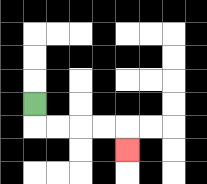{'start': '[1, 4]', 'end': '[5, 6]', 'path_directions': 'D,R,R,R,R,D', 'path_coordinates': '[[1, 4], [1, 5], [2, 5], [3, 5], [4, 5], [5, 5], [5, 6]]'}